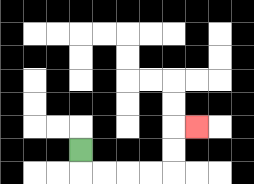{'start': '[3, 6]', 'end': '[8, 5]', 'path_directions': 'D,R,R,R,R,U,U,R', 'path_coordinates': '[[3, 6], [3, 7], [4, 7], [5, 7], [6, 7], [7, 7], [7, 6], [7, 5], [8, 5]]'}